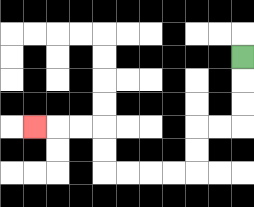{'start': '[10, 2]', 'end': '[1, 5]', 'path_directions': 'D,D,D,L,L,D,D,L,L,L,L,U,U,L,L,L', 'path_coordinates': '[[10, 2], [10, 3], [10, 4], [10, 5], [9, 5], [8, 5], [8, 6], [8, 7], [7, 7], [6, 7], [5, 7], [4, 7], [4, 6], [4, 5], [3, 5], [2, 5], [1, 5]]'}